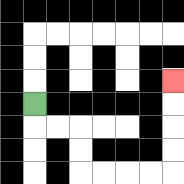{'start': '[1, 4]', 'end': '[7, 3]', 'path_directions': 'D,R,R,D,D,R,R,R,R,U,U,U,U', 'path_coordinates': '[[1, 4], [1, 5], [2, 5], [3, 5], [3, 6], [3, 7], [4, 7], [5, 7], [6, 7], [7, 7], [7, 6], [7, 5], [7, 4], [7, 3]]'}